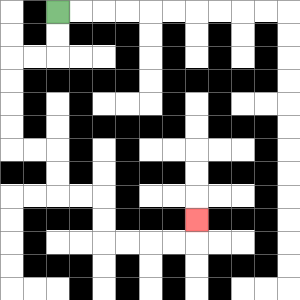{'start': '[2, 0]', 'end': '[8, 9]', 'path_directions': 'D,D,L,L,D,D,D,D,R,R,D,D,R,R,D,D,R,R,R,R,U', 'path_coordinates': '[[2, 0], [2, 1], [2, 2], [1, 2], [0, 2], [0, 3], [0, 4], [0, 5], [0, 6], [1, 6], [2, 6], [2, 7], [2, 8], [3, 8], [4, 8], [4, 9], [4, 10], [5, 10], [6, 10], [7, 10], [8, 10], [8, 9]]'}